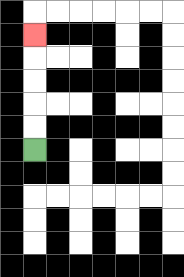{'start': '[1, 6]', 'end': '[1, 1]', 'path_directions': 'U,U,U,U,U', 'path_coordinates': '[[1, 6], [1, 5], [1, 4], [1, 3], [1, 2], [1, 1]]'}